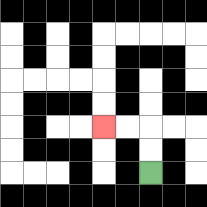{'start': '[6, 7]', 'end': '[4, 5]', 'path_directions': 'U,U,L,L', 'path_coordinates': '[[6, 7], [6, 6], [6, 5], [5, 5], [4, 5]]'}